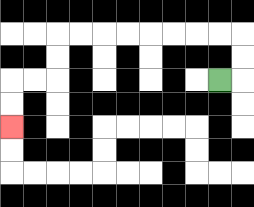{'start': '[9, 3]', 'end': '[0, 5]', 'path_directions': 'R,U,U,L,L,L,L,L,L,L,L,D,D,L,L,D,D', 'path_coordinates': '[[9, 3], [10, 3], [10, 2], [10, 1], [9, 1], [8, 1], [7, 1], [6, 1], [5, 1], [4, 1], [3, 1], [2, 1], [2, 2], [2, 3], [1, 3], [0, 3], [0, 4], [0, 5]]'}